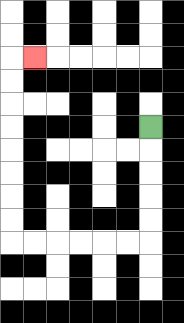{'start': '[6, 5]', 'end': '[1, 2]', 'path_directions': 'D,D,D,D,D,L,L,L,L,L,L,U,U,U,U,U,U,U,U,R', 'path_coordinates': '[[6, 5], [6, 6], [6, 7], [6, 8], [6, 9], [6, 10], [5, 10], [4, 10], [3, 10], [2, 10], [1, 10], [0, 10], [0, 9], [0, 8], [0, 7], [0, 6], [0, 5], [0, 4], [0, 3], [0, 2], [1, 2]]'}